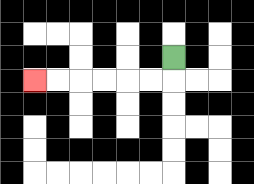{'start': '[7, 2]', 'end': '[1, 3]', 'path_directions': 'D,L,L,L,L,L,L', 'path_coordinates': '[[7, 2], [7, 3], [6, 3], [5, 3], [4, 3], [3, 3], [2, 3], [1, 3]]'}